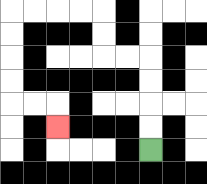{'start': '[6, 6]', 'end': '[2, 5]', 'path_directions': 'U,U,U,U,L,L,U,U,L,L,L,L,D,D,D,D,R,R,D', 'path_coordinates': '[[6, 6], [6, 5], [6, 4], [6, 3], [6, 2], [5, 2], [4, 2], [4, 1], [4, 0], [3, 0], [2, 0], [1, 0], [0, 0], [0, 1], [0, 2], [0, 3], [0, 4], [1, 4], [2, 4], [2, 5]]'}